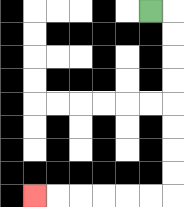{'start': '[6, 0]', 'end': '[1, 8]', 'path_directions': 'R,D,D,D,D,D,D,D,D,L,L,L,L,L,L', 'path_coordinates': '[[6, 0], [7, 0], [7, 1], [7, 2], [7, 3], [7, 4], [7, 5], [7, 6], [7, 7], [7, 8], [6, 8], [5, 8], [4, 8], [3, 8], [2, 8], [1, 8]]'}